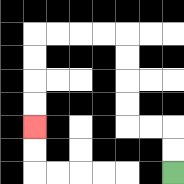{'start': '[7, 7]', 'end': '[1, 5]', 'path_directions': 'U,U,L,L,U,U,U,U,L,L,L,L,D,D,D,D', 'path_coordinates': '[[7, 7], [7, 6], [7, 5], [6, 5], [5, 5], [5, 4], [5, 3], [5, 2], [5, 1], [4, 1], [3, 1], [2, 1], [1, 1], [1, 2], [1, 3], [1, 4], [1, 5]]'}